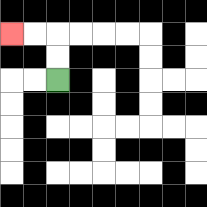{'start': '[2, 3]', 'end': '[0, 1]', 'path_directions': 'U,U,L,L', 'path_coordinates': '[[2, 3], [2, 2], [2, 1], [1, 1], [0, 1]]'}